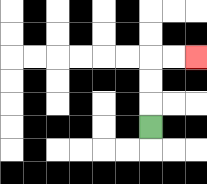{'start': '[6, 5]', 'end': '[8, 2]', 'path_directions': 'U,U,U,R,R', 'path_coordinates': '[[6, 5], [6, 4], [6, 3], [6, 2], [7, 2], [8, 2]]'}